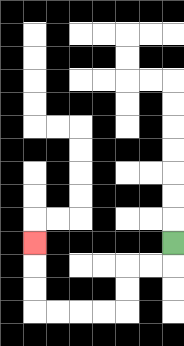{'start': '[7, 10]', 'end': '[1, 10]', 'path_directions': 'D,L,L,D,D,L,L,L,L,U,U,U', 'path_coordinates': '[[7, 10], [7, 11], [6, 11], [5, 11], [5, 12], [5, 13], [4, 13], [3, 13], [2, 13], [1, 13], [1, 12], [1, 11], [1, 10]]'}